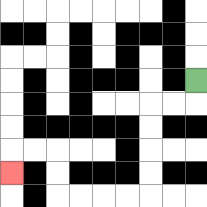{'start': '[8, 3]', 'end': '[0, 7]', 'path_directions': 'D,L,L,D,D,D,D,L,L,L,L,U,U,L,L,D', 'path_coordinates': '[[8, 3], [8, 4], [7, 4], [6, 4], [6, 5], [6, 6], [6, 7], [6, 8], [5, 8], [4, 8], [3, 8], [2, 8], [2, 7], [2, 6], [1, 6], [0, 6], [0, 7]]'}